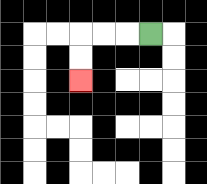{'start': '[6, 1]', 'end': '[3, 3]', 'path_directions': 'L,L,L,D,D', 'path_coordinates': '[[6, 1], [5, 1], [4, 1], [3, 1], [3, 2], [3, 3]]'}